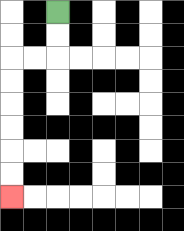{'start': '[2, 0]', 'end': '[0, 8]', 'path_directions': 'D,D,L,L,D,D,D,D,D,D', 'path_coordinates': '[[2, 0], [2, 1], [2, 2], [1, 2], [0, 2], [0, 3], [0, 4], [0, 5], [0, 6], [0, 7], [0, 8]]'}